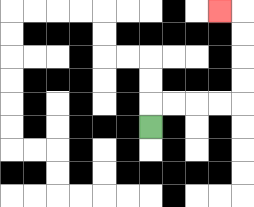{'start': '[6, 5]', 'end': '[9, 0]', 'path_directions': 'U,R,R,R,R,U,U,U,U,L', 'path_coordinates': '[[6, 5], [6, 4], [7, 4], [8, 4], [9, 4], [10, 4], [10, 3], [10, 2], [10, 1], [10, 0], [9, 0]]'}